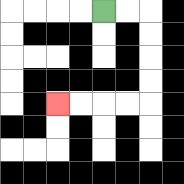{'start': '[4, 0]', 'end': '[2, 4]', 'path_directions': 'R,R,D,D,D,D,L,L,L,L', 'path_coordinates': '[[4, 0], [5, 0], [6, 0], [6, 1], [6, 2], [6, 3], [6, 4], [5, 4], [4, 4], [3, 4], [2, 4]]'}